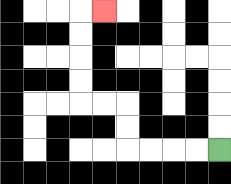{'start': '[9, 6]', 'end': '[4, 0]', 'path_directions': 'L,L,L,L,U,U,L,L,U,U,U,U,R', 'path_coordinates': '[[9, 6], [8, 6], [7, 6], [6, 6], [5, 6], [5, 5], [5, 4], [4, 4], [3, 4], [3, 3], [3, 2], [3, 1], [3, 0], [4, 0]]'}